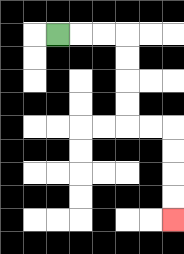{'start': '[2, 1]', 'end': '[7, 9]', 'path_directions': 'R,R,R,D,D,D,D,R,R,D,D,D,D', 'path_coordinates': '[[2, 1], [3, 1], [4, 1], [5, 1], [5, 2], [5, 3], [5, 4], [5, 5], [6, 5], [7, 5], [7, 6], [7, 7], [7, 8], [7, 9]]'}